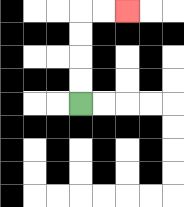{'start': '[3, 4]', 'end': '[5, 0]', 'path_directions': 'U,U,U,U,R,R', 'path_coordinates': '[[3, 4], [3, 3], [3, 2], [3, 1], [3, 0], [4, 0], [5, 0]]'}